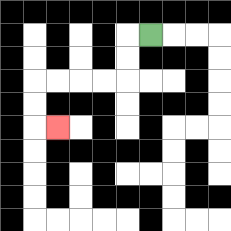{'start': '[6, 1]', 'end': '[2, 5]', 'path_directions': 'L,D,D,L,L,L,L,D,D,R', 'path_coordinates': '[[6, 1], [5, 1], [5, 2], [5, 3], [4, 3], [3, 3], [2, 3], [1, 3], [1, 4], [1, 5], [2, 5]]'}